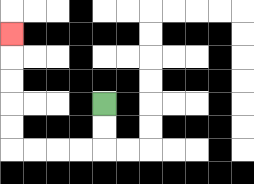{'start': '[4, 4]', 'end': '[0, 1]', 'path_directions': 'D,D,L,L,L,L,U,U,U,U,U', 'path_coordinates': '[[4, 4], [4, 5], [4, 6], [3, 6], [2, 6], [1, 6], [0, 6], [0, 5], [0, 4], [0, 3], [0, 2], [0, 1]]'}